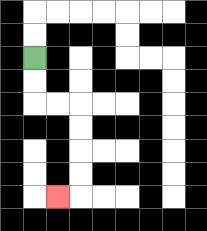{'start': '[1, 2]', 'end': '[2, 8]', 'path_directions': 'D,D,R,R,D,D,D,D,L', 'path_coordinates': '[[1, 2], [1, 3], [1, 4], [2, 4], [3, 4], [3, 5], [3, 6], [3, 7], [3, 8], [2, 8]]'}